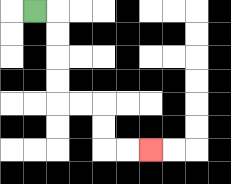{'start': '[1, 0]', 'end': '[6, 6]', 'path_directions': 'R,D,D,D,D,R,R,D,D,R,R', 'path_coordinates': '[[1, 0], [2, 0], [2, 1], [2, 2], [2, 3], [2, 4], [3, 4], [4, 4], [4, 5], [4, 6], [5, 6], [6, 6]]'}